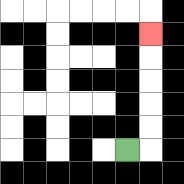{'start': '[5, 6]', 'end': '[6, 1]', 'path_directions': 'R,U,U,U,U,U', 'path_coordinates': '[[5, 6], [6, 6], [6, 5], [6, 4], [6, 3], [6, 2], [6, 1]]'}